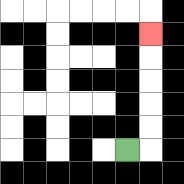{'start': '[5, 6]', 'end': '[6, 1]', 'path_directions': 'R,U,U,U,U,U', 'path_coordinates': '[[5, 6], [6, 6], [6, 5], [6, 4], [6, 3], [6, 2], [6, 1]]'}